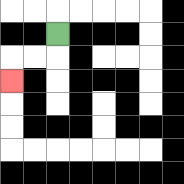{'start': '[2, 1]', 'end': '[0, 3]', 'path_directions': 'D,L,L,D', 'path_coordinates': '[[2, 1], [2, 2], [1, 2], [0, 2], [0, 3]]'}